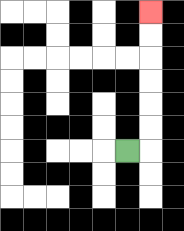{'start': '[5, 6]', 'end': '[6, 0]', 'path_directions': 'R,U,U,U,U,U,U', 'path_coordinates': '[[5, 6], [6, 6], [6, 5], [6, 4], [6, 3], [6, 2], [6, 1], [6, 0]]'}